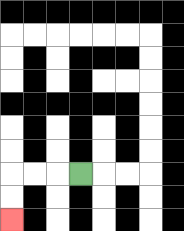{'start': '[3, 7]', 'end': '[0, 9]', 'path_directions': 'L,L,L,D,D', 'path_coordinates': '[[3, 7], [2, 7], [1, 7], [0, 7], [0, 8], [0, 9]]'}